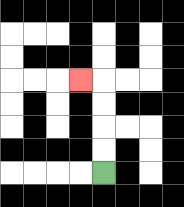{'start': '[4, 7]', 'end': '[3, 3]', 'path_directions': 'U,U,U,U,L', 'path_coordinates': '[[4, 7], [4, 6], [4, 5], [4, 4], [4, 3], [3, 3]]'}